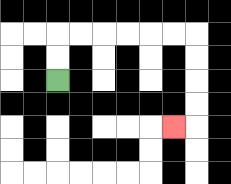{'start': '[2, 3]', 'end': '[7, 5]', 'path_directions': 'U,U,R,R,R,R,R,R,D,D,D,D,L', 'path_coordinates': '[[2, 3], [2, 2], [2, 1], [3, 1], [4, 1], [5, 1], [6, 1], [7, 1], [8, 1], [8, 2], [8, 3], [8, 4], [8, 5], [7, 5]]'}